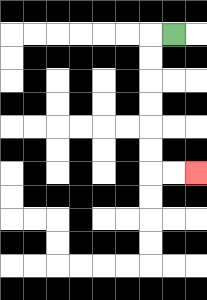{'start': '[7, 1]', 'end': '[8, 7]', 'path_directions': 'L,D,D,D,D,D,D,R,R', 'path_coordinates': '[[7, 1], [6, 1], [6, 2], [6, 3], [6, 4], [6, 5], [6, 6], [6, 7], [7, 7], [8, 7]]'}